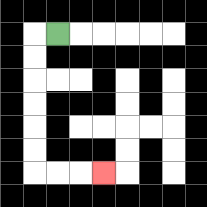{'start': '[2, 1]', 'end': '[4, 7]', 'path_directions': 'L,D,D,D,D,D,D,R,R,R', 'path_coordinates': '[[2, 1], [1, 1], [1, 2], [1, 3], [1, 4], [1, 5], [1, 6], [1, 7], [2, 7], [3, 7], [4, 7]]'}